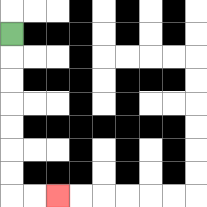{'start': '[0, 1]', 'end': '[2, 8]', 'path_directions': 'D,D,D,D,D,D,D,R,R', 'path_coordinates': '[[0, 1], [0, 2], [0, 3], [0, 4], [0, 5], [0, 6], [0, 7], [0, 8], [1, 8], [2, 8]]'}